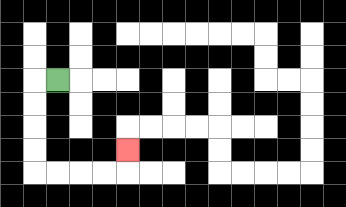{'start': '[2, 3]', 'end': '[5, 6]', 'path_directions': 'L,D,D,D,D,R,R,R,R,U', 'path_coordinates': '[[2, 3], [1, 3], [1, 4], [1, 5], [1, 6], [1, 7], [2, 7], [3, 7], [4, 7], [5, 7], [5, 6]]'}